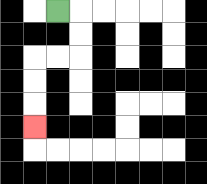{'start': '[2, 0]', 'end': '[1, 5]', 'path_directions': 'R,D,D,L,L,D,D,D', 'path_coordinates': '[[2, 0], [3, 0], [3, 1], [3, 2], [2, 2], [1, 2], [1, 3], [1, 4], [1, 5]]'}